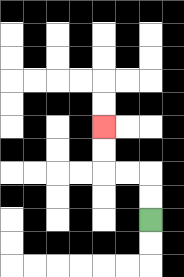{'start': '[6, 9]', 'end': '[4, 5]', 'path_directions': 'U,U,L,L,U,U', 'path_coordinates': '[[6, 9], [6, 8], [6, 7], [5, 7], [4, 7], [4, 6], [4, 5]]'}